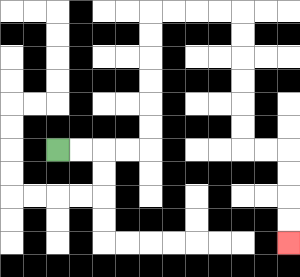{'start': '[2, 6]', 'end': '[12, 10]', 'path_directions': 'R,R,R,R,U,U,U,U,U,U,R,R,R,R,D,D,D,D,D,D,R,R,D,D,D,D', 'path_coordinates': '[[2, 6], [3, 6], [4, 6], [5, 6], [6, 6], [6, 5], [6, 4], [6, 3], [6, 2], [6, 1], [6, 0], [7, 0], [8, 0], [9, 0], [10, 0], [10, 1], [10, 2], [10, 3], [10, 4], [10, 5], [10, 6], [11, 6], [12, 6], [12, 7], [12, 8], [12, 9], [12, 10]]'}